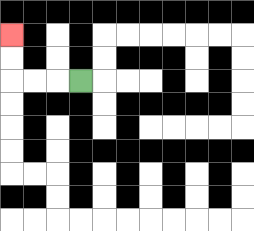{'start': '[3, 3]', 'end': '[0, 1]', 'path_directions': 'L,L,L,U,U', 'path_coordinates': '[[3, 3], [2, 3], [1, 3], [0, 3], [0, 2], [0, 1]]'}